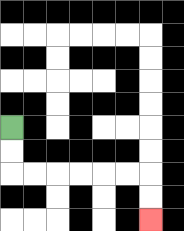{'start': '[0, 5]', 'end': '[6, 9]', 'path_directions': 'D,D,R,R,R,R,R,R,D,D', 'path_coordinates': '[[0, 5], [0, 6], [0, 7], [1, 7], [2, 7], [3, 7], [4, 7], [5, 7], [6, 7], [6, 8], [6, 9]]'}